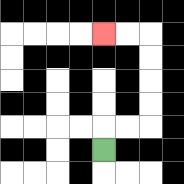{'start': '[4, 6]', 'end': '[4, 1]', 'path_directions': 'U,R,R,U,U,U,U,L,L', 'path_coordinates': '[[4, 6], [4, 5], [5, 5], [6, 5], [6, 4], [6, 3], [6, 2], [6, 1], [5, 1], [4, 1]]'}